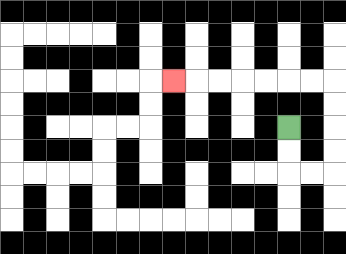{'start': '[12, 5]', 'end': '[7, 3]', 'path_directions': 'D,D,R,R,U,U,U,U,L,L,L,L,L,L,L', 'path_coordinates': '[[12, 5], [12, 6], [12, 7], [13, 7], [14, 7], [14, 6], [14, 5], [14, 4], [14, 3], [13, 3], [12, 3], [11, 3], [10, 3], [9, 3], [8, 3], [7, 3]]'}